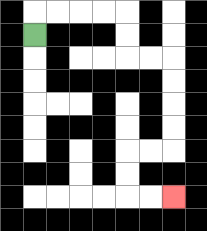{'start': '[1, 1]', 'end': '[7, 8]', 'path_directions': 'U,R,R,R,R,D,D,R,R,D,D,D,D,L,L,D,D,R,R', 'path_coordinates': '[[1, 1], [1, 0], [2, 0], [3, 0], [4, 0], [5, 0], [5, 1], [5, 2], [6, 2], [7, 2], [7, 3], [7, 4], [7, 5], [7, 6], [6, 6], [5, 6], [5, 7], [5, 8], [6, 8], [7, 8]]'}